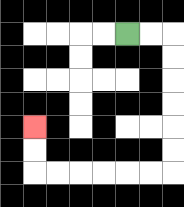{'start': '[5, 1]', 'end': '[1, 5]', 'path_directions': 'R,R,D,D,D,D,D,D,L,L,L,L,L,L,U,U', 'path_coordinates': '[[5, 1], [6, 1], [7, 1], [7, 2], [7, 3], [7, 4], [7, 5], [7, 6], [7, 7], [6, 7], [5, 7], [4, 7], [3, 7], [2, 7], [1, 7], [1, 6], [1, 5]]'}